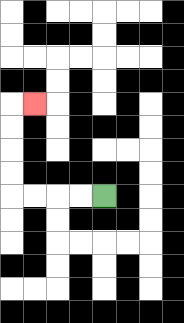{'start': '[4, 8]', 'end': '[1, 4]', 'path_directions': 'L,L,L,L,U,U,U,U,R', 'path_coordinates': '[[4, 8], [3, 8], [2, 8], [1, 8], [0, 8], [0, 7], [0, 6], [0, 5], [0, 4], [1, 4]]'}